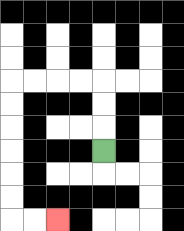{'start': '[4, 6]', 'end': '[2, 9]', 'path_directions': 'U,U,U,L,L,L,L,D,D,D,D,D,D,R,R', 'path_coordinates': '[[4, 6], [4, 5], [4, 4], [4, 3], [3, 3], [2, 3], [1, 3], [0, 3], [0, 4], [0, 5], [0, 6], [0, 7], [0, 8], [0, 9], [1, 9], [2, 9]]'}